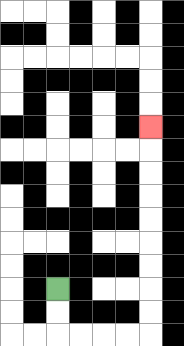{'start': '[2, 12]', 'end': '[6, 5]', 'path_directions': 'D,D,R,R,R,R,U,U,U,U,U,U,U,U,U', 'path_coordinates': '[[2, 12], [2, 13], [2, 14], [3, 14], [4, 14], [5, 14], [6, 14], [6, 13], [6, 12], [6, 11], [6, 10], [6, 9], [6, 8], [6, 7], [6, 6], [6, 5]]'}